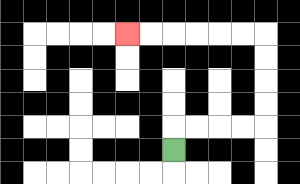{'start': '[7, 6]', 'end': '[5, 1]', 'path_directions': 'U,R,R,R,R,U,U,U,U,L,L,L,L,L,L', 'path_coordinates': '[[7, 6], [7, 5], [8, 5], [9, 5], [10, 5], [11, 5], [11, 4], [11, 3], [11, 2], [11, 1], [10, 1], [9, 1], [8, 1], [7, 1], [6, 1], [5, 1]]'}